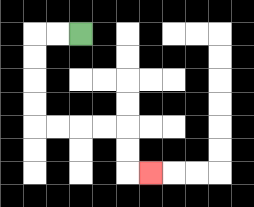{'start': '[3, 1]', 'end': '[6, 7]', 'path_directions': 'L,L,D,D,D,D,R,R,R,R,D,D,R', 'path_coordinates': '[[3, 1], [2, 1], [1, 1], [1, 2], [1, 3], [1, 4], [1, 5], [2, 5], [3, 5], [4, 5], [5, 5], [5, 6], [5, 7], [6, 7]]'}